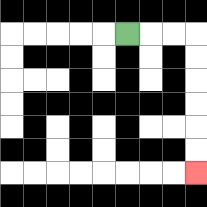{'start': '[5, 1]', 'end': '[8, 7]', 'path_directions': 'R,R,R,D,D,D,D,D,D', 'path_coordinates': '[[5, 1], [6, 1], [7, 1], [8, 1], [8, 2], [8, 3], [8, 4], [8, 5], [8, 6], [8, 7]]'}